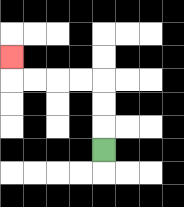{'start': '[4, 6]', 'end': '[0, 2]', 'path_directions': 'U,U,U,L,L,L,L,U', 'path_coordinates': '[[4, 6], [4, 5], [4, 4], [4, 3], [3, 3], [2, 3], [1, 3], [0, 3], [0, 2]]'}